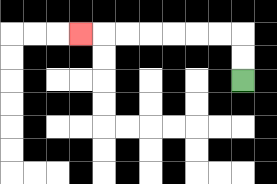{'start': '[10, 3]', 'end': '[3, 1]', 'path_directions': 'U,U,L,L,L,L,L,L,L', 'path_coordinates': '[[10, 3], [10, 2], [10, 1], [9, 1], [8, 1], [7, 1], [6, 1], [5, 1], [4, 1], [3, 1]]'}